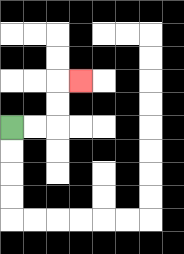{'start': '[0, 5]', 'end': '[3, 3]', 'path_directions': 'R,R,U,U,R', 'path_coordinates': '[[0, 5], [1, 5], [2, 5], [2, 4], [2, 3], [3, 3]]'}